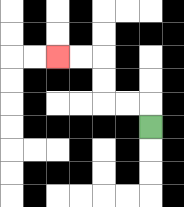{'start': '[6, 5]', 'end': '[2, 2]', 'path_directions': 'U,L,L,U,U,L,L', 'path_coordinates': '[[6, 5], [6, 4], [5, 4], [4, 4], [4, 3], [4, 2], [3, 2], [2, 2]]'}